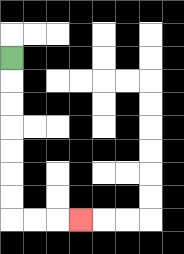{'start': '[0, 2]', 'end': '[3, 9]', 'path_directions': 'D,D,D,D,D,D,D,R,R,R', 'path_coordinates': '[[0, 2], [0, 3], [0, 4], [0, 5], [0, 6], [0, 7], [0, 8], [0, 9], [1, 9], [2, 9], [3, 9]]'}